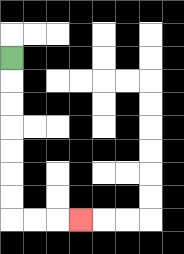{'start': '[0, 2]', 'end': '[3, 9]', 'path_directions': 'D,D,D,D,D,D,D,R,R,R', 'path_coordinates': '[[0, 2], [0, 3], [0, 4], [0, 5], [0, 6], [0, 7], [0, 8], [0, 9], [1, 9], [2, 9], [3, 9]]'}